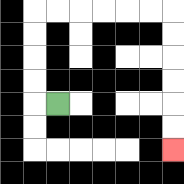{'start': '[2, 4]', 'end': '[7, 6]', 'path_directions': 'L,U,U,U,U,R,R,R,R,R,R,D,D,D,D,D,D', 'path_coordinates': '[[2, 4], [1, 4], [1, 3], [1, 2], [1, 1], [1, 0], [2, 0], [3, 0], [4, 0], [5, 0], [6, 0], [7, 0], [7, 1], [7, 2], [7, 3], [7, 4], [7, 5], [7, 6]]'}